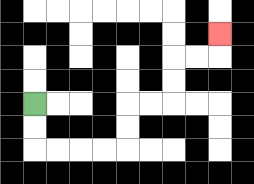{'start': '[1, 4]', 'end': '[9, 1]', 'path_directions': 'D,D,R,R,R,R,U,U,R,R,U,U,R,R,U', 'path_coordinates': '[[1, 4], [1, 5], [1, 6], [2, 6], [3, 6], [4, 6], [5, 6], [5, 5], [5, 4], [6, 4], [7, 4], [7, 3], [7, 2], [8, 2], [9, 2], [9, 1]]'}